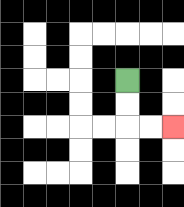{'start': '[5, 3]', 'end': '[7, 5]', 'path_directions': 'D,D,R,R', 'path_coordinates': '[[5, 3], [5, 4], [5, 5], [6, 5], [7, 5]]'}